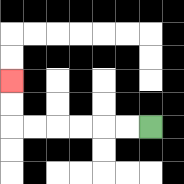{'start': '[6, 5]', 'end': '[0, 3]', 'path_directions': 'L,L,L,L,L,L,U,U', 'path_coordinates': '[[6, 5], [5, 5], [4, 5], [3, 5], [2, 5], [1, 5], [0, 5], [0, 4], [0, 3]]'}